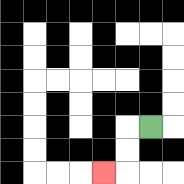{'start': '[6, 5]', 'end': '[4, 7]', 'path_directions': 'L,D,D,L', 'path_coordinates': '[[6, 5], [5, 5], [5, 6], [5, 7], [4, 7]]'}